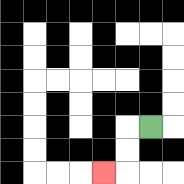{'start': '[6, 5]', 'end': '[4, 7]', 'path_directions': 'L,D,D,L', 'path_coordinates': '[[6, 5], [5, 5], [5, 6], [5, 7], [4, 7]]'}